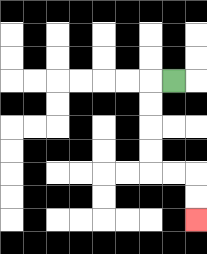{'start': '[7, 3]', 'end': '[8, 9]', 'path_directions': 'L,D,D,D,D,R,R,D,D', 'path_coordinates': '[[7, 3], [6, 3], [6, 4], [6, 5], [6, 6], [6, 7], [7, 7], [8, 7], [8, 8], [8, 9]]'}